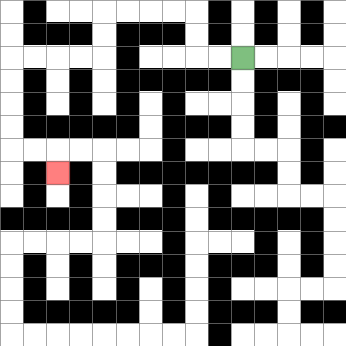{'start': '[10, 2]', 'end': '[2, 7]', 'path_directions': 'L,L,U,U,L,L,L,L,D,D,L,L,L,L,D,D,D,D,R,R,D', 'path_coordinates': '[[10, 2], [9, 2], [8, 2], [8, 1], [8, 0], [7, 0], [6, 0], [5, 0], [4, 0], [4, 1], [4, 2], [3, 2], [2, 2], [1, 2], [0, 2], [0, 3], [0, 4], [0, 5], [0, 6], [1, 6], [2, 6], [2, 7]]'}